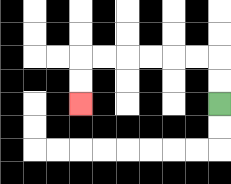{'start': '[9, 4]', 'end': '[3, 4]', 'path_directions': 'U,U,L,L,L,L,L,L,D,D', 'path_coordinates': '[[9, 4], [9, 3], [9, 2], [8, 2], [7, 2], [6, 2], [5, 2], [4, 2], [3, 2], [3, 3], [3, 4]]'}